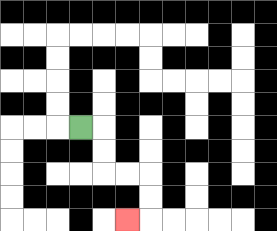{'start': '[3, 5]', 'end': '[5, 9]', 'path_directions': 'R,D,D,R,R,D,D,L', 'path_coordinates': '[[3, 5], [4, 5], [4, 6], [4, 7], [5, 7], [6, 7], [6, 8], [6, 9], [5, 9]]'}